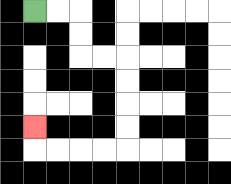{'start': '[1, 0]', 'end': '[1, 5]', 'path_directions': 'R,R,D,D,R,R,D,D,D,D,L,L,L,L,U', 'path_coordinates': '[[1, 0], [2, 0], [3, 0], [3, 1], [3, 2], [4, 2], [5, 2], [5, 3], [5, 4], [5, 5], [5, 6], [4, 6], [3, 6], [2, 6], [1, 6], [1, 5]]'}